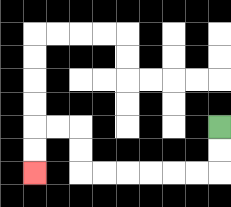{'start': '[9, 5]', 'end': '[1, 7]', 'path_directions': 'D,D,L,L,L,L,L,L,U,U,L,L,D,D', 'path_coordinates': '[[9, 5], [9, 6], [9, 7], [8, 7], [7, 7], [6, 7], [5, 7], [4, 7], [3, 7], [3, 6], [3, 5], [2, 5], [1, 5], [1, 6], [1, 7]]'}